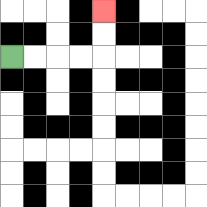{'start': '[0, 2]', 'end': '[4, 0]', 'path_directions': 'R,R,R,R,U,U', 'path_coordinates': '[[0, 2], [1, 2], [2, 2], [3, 2], [4, 2], [4, 1], [4, 0]]'}